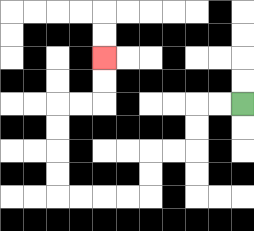{'start': '[10, 4]', 'end': '[4, 2]', 'path_directions': 'L,L,D,D,L,L,D,D,L,L,L,L,U,U,U,U,R,R,U,U', 'path_coordinates': '[[10, 4], [9, 4], [8, 4], [8, 5], [8, 6], [7, 6], [6, 6], [6, 7], [6, 8], [5, 8], [4, 8], [3, 8], [2, 8], [2, 7], [2, 6], [2, 5], [2, 4], [3, 4], [4, 4], [4, 3], [4, 2]]'}